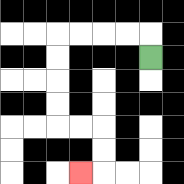{'start': '[6, 2]', 'end': '[3, 7]', 'path_directions': 'U,L,L,L,L,D,D,D,D,R,R,D,D,L', 'path_coordinates': '[[6, 2], [6, 1], [5, 1], [4, 1], [3, 1], [2, 1], [2, 2], [2, 3], [2, 4], [2, 5], [3, 5], [4, 5], [4, 6], [4, 7], [3, 7]]'}